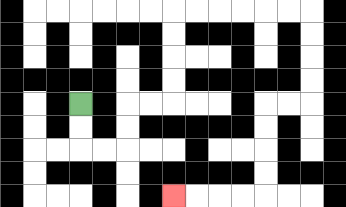{'start': '[3, 4]', 'end': '[7, 8]', 'path_directions': 'D,D,R,R,U,U,R,R,U,U,U,U,R,R,R,R,R,R,D,D,D,D,L,L,D,D,D,D,L,L,L,L', 'path_coordinates': '[[3, 4], [3, 5], [3, 6], [4, 6], [5, 6], [5, 5], [5, 4], [6, 4], [7, 4], [7, 3], [7, 2], [7, 1], [7, 0], [8, 0], [9, 0], [10, 0], [11, 0], [12, 0], [13, 0], [13, 1], [13, 2], [13, 3], [13, 4], [12, 4], [11, 4], [11, 5], [11, 6], [11, 7], [11, 8], [10, 8], [9, 8], [8, 8], [7, 8]]'}